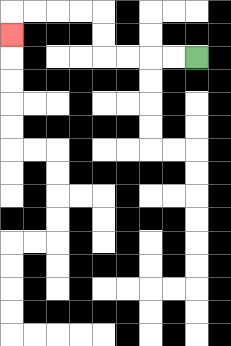{'start': '[8, 2]', 'end': '[0, 1]', 'path_directions': 'L,L,L,L,U,U,L,L,L,L,D', 'path_coordinates': '[[8, 2], [7, 2], [6, 2], [5, 2], [4, 2], [4, 1], [4, 0], [3, 0], [2, 0], [1, 0], [0, 0], [0, 1]]'}